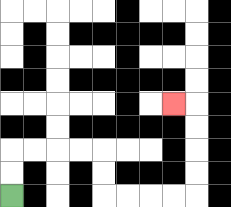{'start': '[0, 8]', 'end': '[7, 4]', 'path_directions': 'U,U,R,R,R,R,D,D,R,R,R,R,U,U,U,U,L', 'path_coordinates': '[[0, 8], [0, 7], [0, 6], [1, 6], [2, 6], [3, 6], [4, 6], [4, 7], [4, 8], [5, 8], [6, 8], [7, 8], [8, 8], [8, 7], [8, 6], [8, 5], [8, 4], [7, 4]]'}